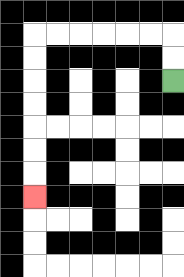{'start': '[7, 3]', 'end': '[1, 8]', 'path_directions': 'U,U,L,L,L,L,L,L,D,D,D,D,D,D,D', 'path_coordinates': '[[7, 3], [7, 2], [7, 1], [6, 1], [5, 1], [4, 1], [3, 1], [2, 1], [1, 1], [1, 2], [1, 3], [1, 4], [1, 5], [1, 6], [1, 7], [1, 8]]'}